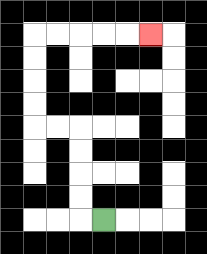{'start': '[4, 9]', 'end': '[6, 1]', 'path_directions': 'L,U,U,U,U,L,L,U,U,U,U,R,R,R,R,R', 'path_coordinates': '[[4, 9], [3, 9], [3, 8], [3, 7], [3, 6], [3, 5], [2, 5], [1, 5], [1, 4], [1, 3], [1, 2], [1, 1], [2, 1], [3, 1], [4, 1], [5, 1], [6, 1]]'}